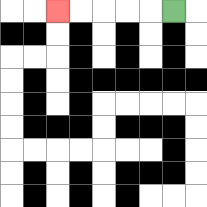{'start': '[7, 0]', 'end': '[2, 0]', 'path_directions': 'L,L,L,L,L', 'path_coordinates': '[[7, 0], [6, 0], [5, 0], [4, 0], [3, 0], [2, 0]]'}